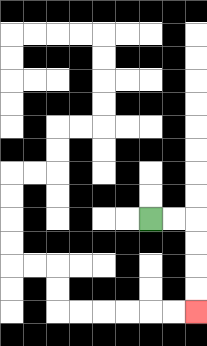{'start': '[6, 9]', 'end': '[8, 13]', 'path_directions': 'R,R,D,D,D,D', 'path_coordinates': '[[6, 9], [7, 9], [8, 9], [8, 10], [8, 11], [8, 12], [8, 13]]'}